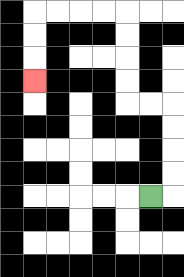{'start': '[6, 8]', 'end': '[1, 3]', 'path_directions': 'R,U,U,U,U,L,L,U,U,U,U,L,L,L,L,D,D,D', 'path_coordinates': '[[6, 8], [7, 8], [7, 7], [7, 6], [7, 5], [7, 4], [6, 4], [5, 4], [5, 3], [5, 2], [5, 1], [5, 0], [4, 0], [3, 0], [2, 0], [1, 0], [1, 1], [1, 2], [1, 3]]'}